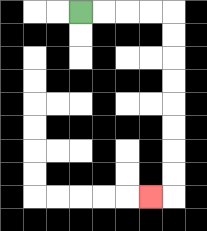{'start': '[3, 0]', 'end': '[6, 8]', 'path_directions': 'R,R,R,R,D,D,D,D,D,D,D,D,L', 'path_coordinates': '[[3, 0], [4, 0], [5, 0], [6, 0], [7, 0], [7, 1], [7, 2], [7, 3], [7, 4], [7, 5], [7, 6], [7, 7], [7, 8], [6, 8]]'}